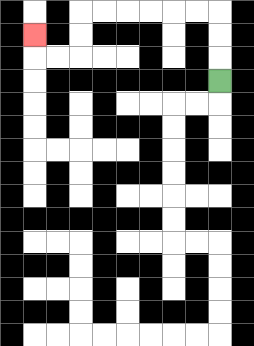{'start': '[9, 3]', 'end': '[1, 1]', 'path_directions': 'U,U,U,L,L,L,L,L,L,D,D,L,L,U', 'path_coordinates': '[[9, 3], [9, 2], [9, 1], [9, 0], [8, 0], [7, 0], [6, 0], [5, 0], [4, 0], [3, 0], [3, 1], [3, 2], [2, 2], [1, 2], [1, 1]]'}